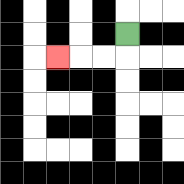{'start': '[5, 1]', 'end': '[2, 2]', 'path_directions': 'D,L,L,L', 'path_coordinates': '[[5, 1], [5, 2], [4, 2], [3, 2], [2, 2]]'}